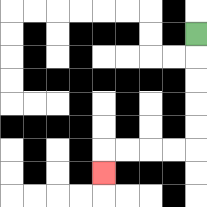{'start': '[8, 1]', 'end': '[4, 7]', 'path_directions': 'D,D,D,D,D,L,L,L,L,D', 'path_coordinates': '[[8, 1], [8, 2], [8, 3], [8, 4], [8, 5], [8, 6], [7, 6], [6, 6], [5, 6], [4, 6], [4, 7]]'}